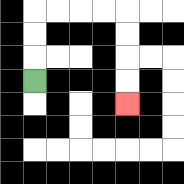{'start': '[1, 3]', 'end': '[5, 4]', 'path_directions': 'U,U,U,R,R,R,R,D,D,D,D', 'path_coordinates': '[[1, 3], [1, 2], [1, 1], [1, 0], [2, 0], [3, 0], [4, 0], [5, 0], [5, 1], [5, 2], [5, 3], [5, 4]]'}